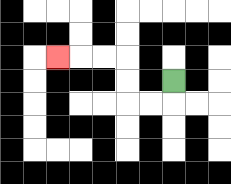{'start': '[7, 3]', 'end': '[2, 2]', 'path_directions': 'D,L,L,U,U,L,L,L', 'path_coordinates': '[[7, 3], [7, 4], [6, 4], [5, 4], [5, 3], [5, 2], [4, 2], [3, 2], [2, 2]]'}